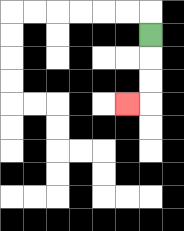{'start': '[6, 1]', 'end': '[5, 4]', 'path_directions': 'D,D,D,L', 'path_coordinates': '[[6, 1], [6, 2], [6, 3], [6, 4], [5, 4]]'}